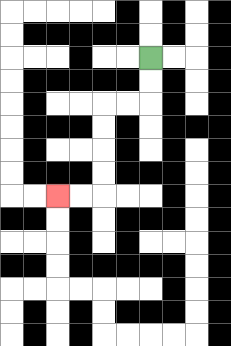{'start': '[6, 2]', 'end': '[2, 8]', 'path_directions': 'D,D,L,L,D,D,D,D,L,L', 'path_coordinates': '[[6, 2], [6, 3], [6, 4], [5, 4], [4, 4], [4, 5], [4, 6], [4, 7], [4, 8], [3, 8], [2, 8]]'}